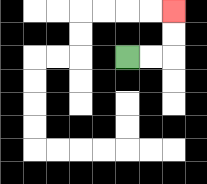{'start': '[5, 2]', 'end': '[7, 0]', 'path_directions': 'R,R,U,U', 'path_coordinates': '[[5, 2], [6, 2], [7, 2], [7, 1], [7, 0]]'}